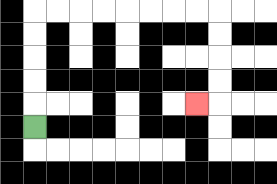{'start': '[1, 5]', 'end': '[8, 4]', 'path_directions': 'U,U,U,U,U,R,R,R,R,R,R,R,R,D,D,D,D,L', 'path_coordinates': '[[1, 5], [1, 4], [1, 3], [1, 2], [1, 1], [1, 0], [2, 0], [3, 0], [4, 0], [5, 0], [6, 0], [7, 0], [8, 0], [9, 0], [9, 1], [9, 2], [9, 3], [9, 4], [8, 4]]'}